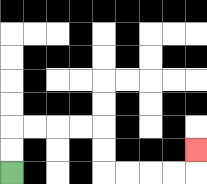{'start': '[0, 7]', 'end': '[8, 6]', 'path_directions': 'U,U,R,R,R,R,D,D,R,R,R,R,U', 'path_coordinates': '[[0, 7], [0, 6], [0, 5], [1, 5], [2, 5], [3, 5], [4, 5], [4, 6], [4, 7], [5, 7], [6, 7], [7, 7], [8, 7], [8, 6]]'}